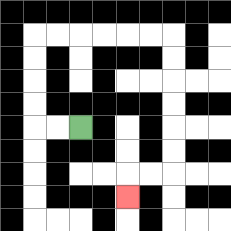{'start': '[3, 5]', 'end': '[5, 8]', 'path_directions': 'L,L,U,U,U,U,R,R,R,R,R,R,D,D,D,D,D,D,L,L,D', 'path_coordinates': '[[3, 5], [2, 5], [1, 5], [1, 4], [1, 3], [1, 2], [1, 1], [2, 1], [3, 1], [4, 1], [5, 1], [6, 1], [7, 1], [7, 2], [7, 3], [7, 4], [7, 5], [7, 6], [7, 7], [6, 7], [5, 7], [5, 8]]'}